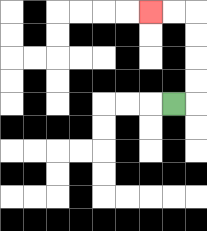{'start': '[7, 4]', 'end': '[6, 0]', 'path_directions': 'R,U,U,U,U,L,L', 'path_coordinates': '[[7, 4], [8, 4], [8, 3], [8, 2], [8, 1], [8, 0], [7, 0], [6, 0]]'}